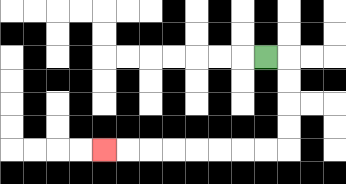{'start': '[11, 2]', 'end': '[4, 6]', 'path_directions': 'R,D,D,D,D,L,L,L,L,L,L,L,L', 'path_coordinates': '[[11, 2], [12, 2], [12, 3], [12, 4], [12, 5], [12, 6], [11, 6], [10, 6], [9, 6], [8, 6], [7, 6], [6, 6], [5, 6], [4, 6]]'}